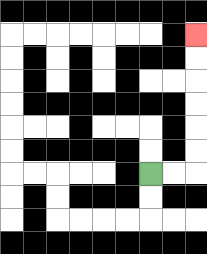{'start': '[6, 7]', 'end': '[8, 1]', 'path_directions': 'R,R,U,U,U,U,U,U', 'path_coordinates': '[[6, 7], [7, 7], [8, 7], [8, 6], [8, 5], [8, 4], [8, 3], [8, 2], [8, 1]]'}